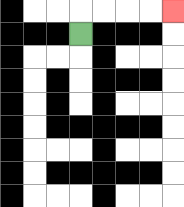{'start': '[3, 1]', 'end': '[7, 0]', 'path_directions': 'U,R,R,R,R', 'path_coordinates': '[[3, 1], [3, 0], [4, 0], [5, 0], [6, 0], [7, 0]]'}